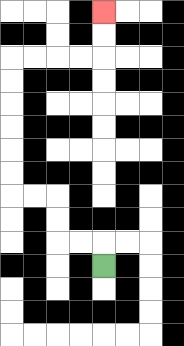{'start': '[4, 11]', 'end': '[4, 0]', 'path_directions': 'U,L,L,U,U,L,L,U,U,U,U,U,U,R,R,R,R,U,U', 'path_coordinates': '[[4, 11], [4, 10], [3, 10], [2, 10], [2, 9], [2, 8], [1, 8], [0, 8], [0, 7], [0, 6], [0, 5], [0, 4], [0, 3], [0, 2], [1, 2], [2, 2], [3, 2], [4, 2], [4, 1], [4, 0]]'}